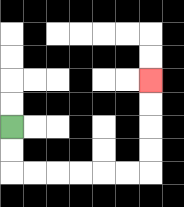{'start': '[0, 5]', 'end': '[6, 3]', 'path_directions': 'D,D,R,R,R,R,R,R,U,U,U,U', 'path_coordinates': '[[0, 5], [0, 6], [0, 7], [1, 7], [2, 7], [3, 7], [4, 7], [5, 7], [6, 7], [6, 6], [6, 5], [6, 4], [6, 3]]'}